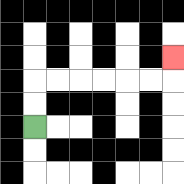{'start': '[1, 5]', 'end': '[7, 2]', 'path_directions': 'U,U,R,R,R,R,R,R,U', 'path_coordinates': '[[1, 5], [1, 4], [1, 3], [2, 3], [3, 3], [4, 3], [5, 3], [6, 3], [7, 3], [7, 2]]'}